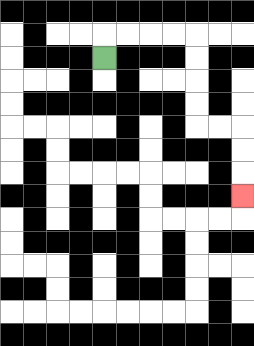{'start': '[4, 2]', 'end': '[10, 8]', 'path_directions': 'U,R,R,R,R,D,D,D,D,R,R,D,D,D', 'path_coordinates': '[[4, 2], [4, 1], [5, 1], [6, 1], [7, 1], [8, 1], [8, 2], [8, 3], [8, 4], [8, 5], [9, 5], [10, 5], [10, 6], [10, 7], [10, 8]]'}